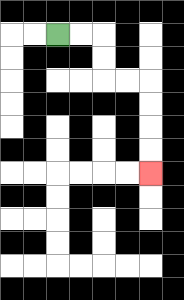{'start': '[2, 1]', 'end': '[6, 7]', 'path_directions': 'R,R,D,D,R,R,D,D,D,D', 'path_coordinates': '[[2, 1], [3, 1], [4, 1], [4, 2], [4, 3], [5, 3], [6, 3], [6, 4], [6, 5], [6, 6], [6, 7]]'}